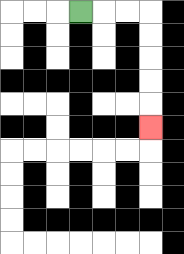{'start': '[3, 0]', 'end': '[6, 5]', 'path_directions': 'R,R,R,D,D,D,D,D', 'path_coordinates': '[[3, 0], [4, 0], [5, 0], [6, 0], [6, 1], [6, 2], [6, 3], [6, 4], [6, 5]]'}